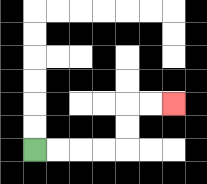{'start': '[1, 6]', 'end': '[7, 4]', 'path_directions': 'R,R,R,R,U,U,R,R', 'path_coordinates': '[[1, 6], [2, 6], [3, 6], [4, 6], [5, 6], [5, 5], [5, 4], [6, 4], [7, 4]]'}